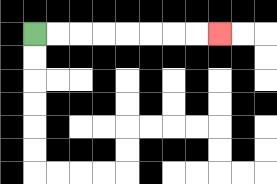{'start': '[1, 1]', 'end': '[9, 1]', 'path_directions': 'R,R,R,R,R,R,R,R', 'path_coordinates': '[[1, 1], [2, 1], [3, 1], [4, 1], [5, 1], [6, 1], [7, 1], [8, 1], [9, 1]]'}